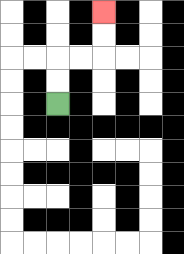{'start': '[2, 4]', 'end': '[4, 0]', 'path_directions': 'U,U,R,R,U,U', 'path_coordinates': '[[2, 4], [2, 3], [2, 2], [3, 2], [4, 2], [4, 1], [4, 0]]'}